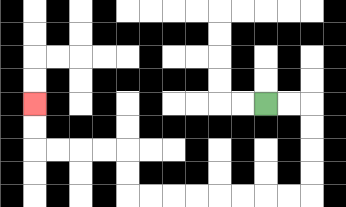{'start': '[11, 4]', 'end': '[1, 4]', 'path_directions': 'R,R,D,D,D,D,L,L,L,L,L,L,L,L,U,U,L,L,L,L,U,U', 'path_coordinates': '[[11, 4], [12, 4], [13, 4], [13, 5], [13, 6], [13, 7], [13, 8], [12, 8], [11, 8], [10, 8], [9, 8], [8, 8], [7, 8], [6, 8], [5, 8], [5, 7], [5, 6], [4, 6], [3, 6], [2, 6], [1, 6], [1, 5], [1, 4]]'}